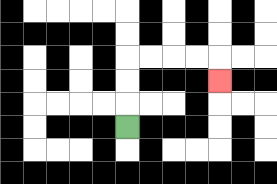{'start': '[5, 5]', 'end': '[9, 3]', 'path_directions': 'U,U,U,R,R,R,R,D', 'path_coordinates': '[[5, 5], [5, 4], [5, 3], [5, 2], [6, 2], [7, 2], [8, 2], [9, 2], [9, 3]]'}